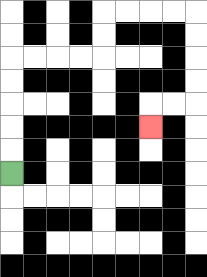{'start': '[0, 7]', 'end': '[6, 5]', 'path_directions': 'U,U,U,U,U,R,R,R,R,U,U,R,R,R,R,D,D,D,D,L,L,D', 'path_coordinates': '[[0, 7], [0, 6], [0, 5], [0, 4], [0, 3], [0, 2], [1, 2], [2, 2], [3, 2], [4, 2], [4, 1], [4, 0], [5, 0], [6, 0], [7, 0], [8, 0], [8, 1], [8, 2], [8, 3], [8, 4], [7, 4], [6, 4], [6, 5]]'}